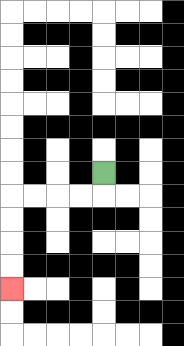{'start': '[4, 7]', 'end': '[0, 12]', 'path_directions': 'D,L,L,L,L,D,D,D,D', 'path_coordinates': '[[4, 7], [4, 8], [3, 8], [2, 8], [1, 8], [0, 8], [0, 9], [0, 10], [0, 11], [0, 12]]'}